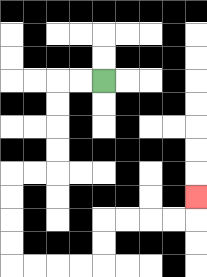{'start': '[4, 3]', 'end': '[8, 8]', 'path_directions': 'L,L,D,D,D,D,L,L,D,D,D,D,R,R,R,R,U,U,R,R,R,R,U', 'path_coordinates': '[[4, 3], [3, 3], [2, 3], [2, 4], [2, 5], [2, 6], [2, 7], [1, 7], [0, 7], [0, 8], [0, 9], [0, 10], [0, 11], [1, 11], [2, 11], [3, 11], [4, 11], [4, 10], [4, 9], [5, 9], [6, 9], [7, 9], [8, 9], [8, 8]]'}